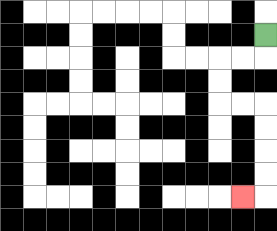{'start': '[11, 1]', 'end': '[10, 8]', 'path_directions': 'D,L,L,D,D,R,R,D,D,D,D,L', 'path_coordinates': '[[11, 1], [11, 2], [10, 2], [9, 2], [9, 3], [9, 4], [10, 4], [11, 4], [11, 5], [11, 6], [11, 7], [11, 8], [10, 8]]'}